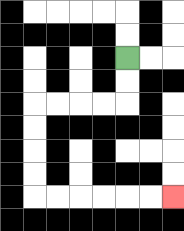{'start': '[5, 2]', 'end': '[7, 8]', 'path_directions': 'D,D,L,L,L,L,D,D,D,D,R,R,R,R,R,R', 'path_coordinates': '[[5, 2], [5, 3], [5, 4], [4, 4], [3, 4], [2, 4], [1, 4], [1, 5], [1, 6], [1, 7], [1, 8], [2, 8], [3, 8], [4, 8], [5, 8], [6, 8], [7, 8]]'}